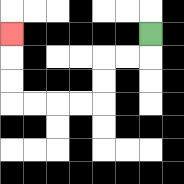{'start': '[6, 1]', 'end': '[0, 1]', 'path_directions': 'D,L,L,D,D,L,L,L,L,U,U,U', 'path_coordinates': '[[6, 1], [6, 2], [5, 2], [4, 2], [4, 3], [4, 4], [3, 4], [2, 4], [1, 4], [0, 4], [0, 3], [0, 2], [0, 1]]'}